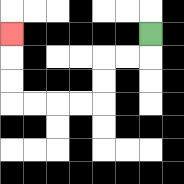{'start': '[6, 1]', 'end': '[0, 1]', 'path_directions': 'D,L,L,D,D,L,L,L,L,U,U,U', 'path_coordinates': '[[6, 1], [6, 2], [5, 2], [4, 2], [4, 3], [4, 4], [3, 4], [2, 4], [1, 4], [0, 4], [0, 3], [0, 2], [0, 1]]'}